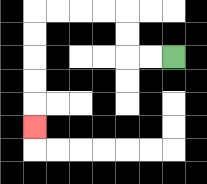{'start': '[7, 2]', 'end': '[1, 5]', 'path_directions': 'L,L,U,U,L,L,L,L,D,D,D,D,D', 'path_coordinates': '[[7, 2], [6, 2], [5, 2], [5, 1], [5, 0], [4, 0], [3, 0], [2, 0], [1, 0], [1, 1], [1, 2], [1, 3], [1, 4], [1, 5]]'}